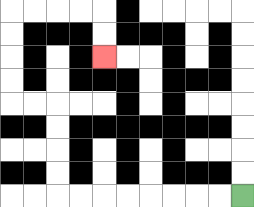{'start': '[10, 8]', 'end': '[4, 2]', 'path_directions': 'L,L,L,L,L,L,L,L,U,U,U,U,L,L,U,U,U,U,R,R,R,R,D,D', 'path_coordinates': '[[10, 8], [9, 8], [8, 8], [7, 8], [6, 8], [5, 8], [4, 8], [3, 8], [2, 8], [2, 7], [2, 6], [2, 5], [2, 4], [1, 4], [0, 4], [0, 3], [0, 2], [0, 1], [0, 0], [1, 0], [2, 0], [3, 0], [4, 0], [4, 1], [4, 2]]'}